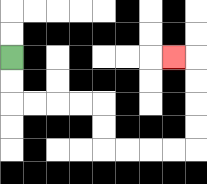{'start': '[0, 2]', 'end': '[7, 2]', 'path_directions': 'D,D,R,R,R,R,D,D,R,R,R,R,U,U,U,U,L', 'path_coordinates': '[[0, 2], [0, 3], [0, 4], [1, 4], [2, 4], [3, 4], [4, 4], [4, 5], [4, 6], [5, 6], [6, 6], [7, 6], [8, 6], [8, 5], [8, 4], [8, 3], [8, 2], [7, 2]]'}